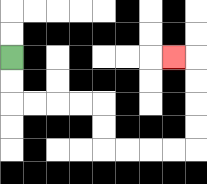{'start': '[0, 2]', 'end': '[7, 2]', 'path_directions': 'D,D,R,R,R,R,D,D,R,R,R,R,U,U,U,U,L', 'path_coordinates': '[[0, 2], [0, 3], [0, 4], [1, 4], [2, 4], [3, 4], [4, 4], [4, 5], [4, 6], [5, 6], [6, 6], [7, 6], [8, 6], [8, 5], [8, 4], [8, 3], [8, 2], [7, 2]]'}